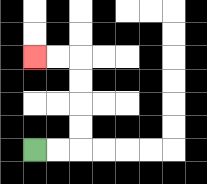{'start': '[1, 6]', 'end': '[1, 2]', 'path_directions': 'R,R,U,U,U,U,L,L', 'path_coordinates': '[[1, 6], [2, 6], [3, 6], [3, 5], [3, 4], [3, 3], [3, 2], [2, 2], [1, 2]]'}